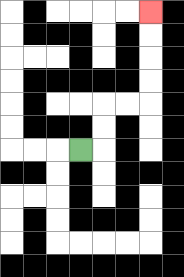{'start': '[3, 6]', 'end': '[6, 0]', 'path_directions': 'R,U,U,R,R,U,U,U,U', 'path_coordinates': '[[3, 6], [4, 6], [4, 5], [4, 4], [5, 4], [6, 4], [6, 3], [6, 2], [6, 1], [6, 0]]'}